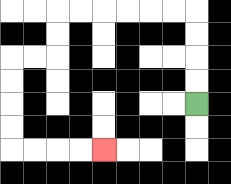{'start': '[8, 4]', 'end': '[4, 6]', 'path_directions': 'U,U,U,U,L,L,L,L,L,L,D,D,L,L,D,D,D,D,R,R,R,R', 'path_coordinates': '[[8, 4], [8, 3], [8, 2], [8, 1], [8, 0], [7, 0], [6, 0], [5, 0], [4, 0], [3, 0], [2, 0], [2, 1], [2, 2], [1, 2], [0, 2], [0, 3], [0, 4], [0, 5], [0, 6], [1, 6], [2, 6], [3, 6], [4, 6]]'}